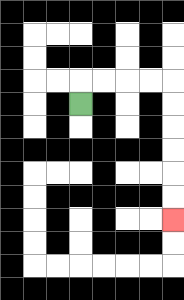{'start': '[3, 4]', 'end': '[7, 9]', 'path_directions': 'U,R,R,R,R,D,D,D,D,D,D', 'path_coordinates': '[[3, 4], [3, 3], [4, 3], [5, 3], [6, 3], [7, 3], [7, 4], [7, 5], [7, 6], [7, 7], [7, 8], [7, 9]]'}